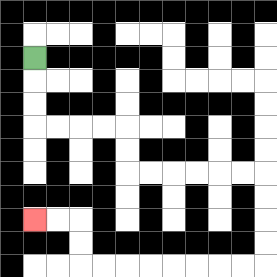{'start': '[1, 2]', 'end': '[1, 9]', 'path_directions': 'D,D,D,R,R,R,R,D,D,R,R,R,R,R,R,D,D,D,D,L,L,L,L,L,L,L,L,U,U,L,L', 'path_coordinates': '[[1, 2], [1, 3], [1, 4], [1, 5], [2, 5], [3, 5], [4, 5], [5, 5], [5, 6], [5, 7], [6, 7], [7, 7], [8, 7], [9, 7], [10, 7], [11, 7], [11, 8], [11, 9], [11, 10], [11, 11], [10, 11], [9, 11], [8, 11], [7, 11], [6, 11], [5, 11], [4, 11], [3, 11], [3, 10], [3, 9], [2, 9], [1, 9]]'}